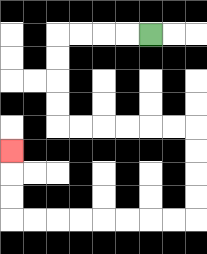{'start': '[6, 1]', 'end': '[0, 6]', 'path_directions': 'L,L,L,L,D,D,D,D,R,R,R,R,R,R,D,D,D,D,L,L,L,L,L,L,L,L,U,U,U', 'path_coordinates': '[[6, 1], [5, 1], [4, 1], [3, 1], [2, 1], [2, 2], [2, 3], [2, 4], [2, 5], [3, 5], [4, 5], [5, 5], [6, 5], [7, 5], [8, 5], [8, 6], [8, 7], [8, 8], [8, 9], [7, 9], [6, 9], [5, 9], [4, 9], [3, 9], [2, 9], [1, 9], [0, 9], [0, 8], [0, 7], [0, 6]]'}